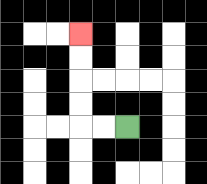{'start': '[5, 5]', 'end': '[3, 1]', 'path_directions': 'L,L,U,U,U,U', 'path_coordinates': '[[5, 5], [4, 5], [3, 5], [3, 4], [3, 3], [3, 2], [3, 1]]'}